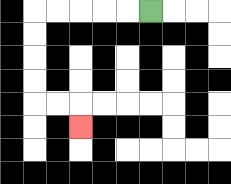{'start': '[6, 0]', 'end': '[3, 5]', 'path_directions': 'L,L,L,L,L,D,D,D,D,R,R,D', 'path_coordinates': '[[6, 0], [5, 0], [4, 0], [3, 0], [2, 0], [1, 0], [1, 1], [1, 2], [1, 3], [1, 4], [2, 4], [3, 4], [3, 5]]'}